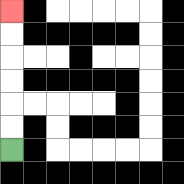{'start': '[0, 6]', 'end': '[0, 0]', 'path_directions': 'U,U,U,U,U,U', 'path_coordinates': '[[0, 6], [0, 5], [0, 4], [0, 3], [0, 2], [0, 1], [0, 0]]'}